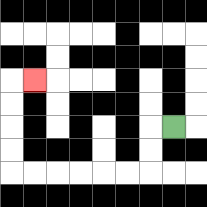{'start': '[7, 5]', 'end': '[1, 3]', 'path_directions': 'L,D,D,L,L,L,L,L,L,U,U,U,U,R', 'path_coordinates': '[[7, 5], [6, 5], [6, 6], [6, 7], [5, 7], [4, 7], [3, 7], [2, 7], [1, 7], [0, 7], [0, 6], [0, 5], [0, 4], [0, 3], [1, 3]]'}